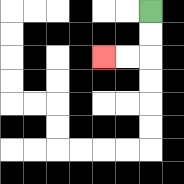{'start': '[6, 0]', 'end': '[4, 2]', 'path_directions': 'D,D,L,L', 'path_coordinates': '[[6, 0], [6, 1], [6, 2], [5, 2], [4, 2]]'}